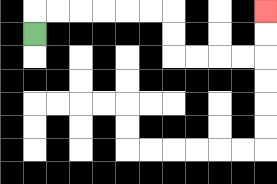{'start': '[1, 1]', 'end': '[11, 0]', 'path_directions': 'U,R,R,R,R,R,R,D,D,R,R,R,R,U,U', 'path_coordinates': '[[1, 1], [1, 0], [2, 0], [3, 0], [4, 0], [5, 0], [6, 0], [7, 0], [7, 1], [7, 2], [8, 2], [9, 2], [10, 2], [11, 2], [11, 1], [11, 0]]'}